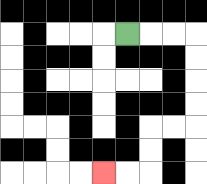{'start': '[5, 1]', 'end': '[4, 7]', 'path_directions': 'R,R,R,D,D,D,D,L,L,D,D,L,L', 'path_coordinates': '[[5, 1], [6, 1], [7, 1], [8, 1], [8, 2], [8, 3], [8, 4], [8, 5], [7, 5], [6, 5], [6, 6], [6, 7], [5, 7], [4, 7]]'}